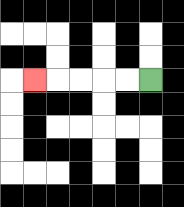{'start': '[6, 3]', 'end': '[1, 3]', 'path_directions': 'L,L,L,L,L', 'path_coordinates': '[[6, 3], [5, 3], [4, 3], [3, 3], [2, 3], [1, 3]]'}